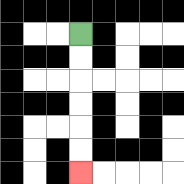{'start': '[3, 1]', 'end': '[3, 7]', 'path_directions': 'D,D,D,D,D,D', 'path_coordinates': '[[3, 1], [3, 2], [3, 3], [3, 4], [3, 5], [3, 6], [3, 7]]'}